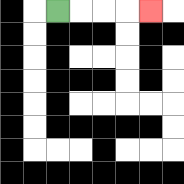{'start': '[2, 0]', 'end': '[6, 0]', 'path_directions': 'R,R,R,R', 'path_coordinates': '[[2, 0], [3, 0], [4, 0], [5, 0], [6, 0]]'}